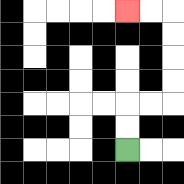{'start': '[5, 6]', 'end': '[5, 0]', 'path_directions': 'U,U,R,R,U,U,U,U,L,L', 'path_coordinates': '[[5, 6], [5, 5], [5, 4], [6, 4], [7, 4], [7, 3], [7, 2], [7, 1], [7, 0], [6, 0], [5, 0]]'}